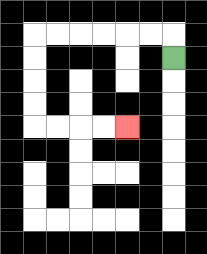{'start': '[7, 2]', 'end': '[5, 5]', 'path_directions': 'U,L,L,L,L,L,L,D,D,D,D,R,R,R,R', 'path_coordinates': '[[7, 2], [7, 1], [6, 1], [5, 1], [4, 1], [3, 1], [2, 1], [1, 1], [1, 2], [1, 3], [1, 4], [1, 5], [2, 5], [3, 5], [4, 5], [5, 5]]'}